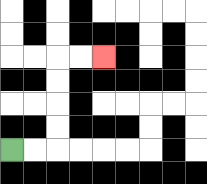{'start': '[0, 6]', 'end': '[4, 2]', 'path_directions': 'R,R,U,U,U,U,R,R', 'path_coordinates': '[[0, 6], [1, 6], [2, 6], [2, 5], [2, 4], [2, 3], [2, 2], [3, 2], [4, 2]]'}